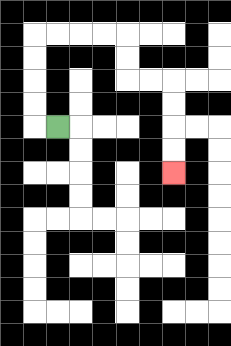{'start': '[2, 5]', 'end': '[7, 7]', 'path_directions': 'L,U,U,U,U,R,R,R,R,D,D,R,R,D,D,D,D', 'path_coordinates': '[[2, 5], [1, 5], [1, 4], [1, 3], [1, 2], [1, 1], [2, 1], [3, 1], [4, 1], [5, 1], [5, 2], [5, 3], [6, 3], [7, 3], [7, 4], [7, 5], [7, 6], [7, 7]]'}